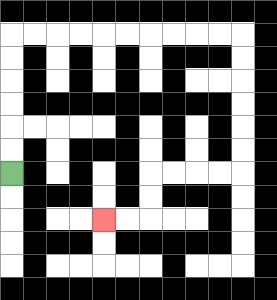{'start': '[0, 7]', 'end': '[4, 9]', 'path_directions': 'U,U,U,U,U,U,R,R,R,R,R,R,R,R,R,R,D,D,D,D,D,D,L,L,L,L,D,D,L,L', 'path_coordinates': '[[0, 7], [0, 6], [0, 5], [0, 4], [0, 3], [0, 2], [0, 1], [1, 1], [2, 1], [3, 1], [4, 1], [5, 1], [6, 1], [7, 1], [8, 1], [9, 1], [10, 1], [10, 2], [10, 3], [10, 4], [10, 5], [10, 6], [10, 7], [9, 7], [8, 7], [7, 7], [6, 7], [6, 8], [6, 9], [5, 9], [4, 9]]'}